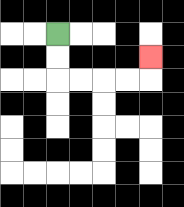{'start': '[2, 1]', 'end': '[6, 2]', 'path_directions': 'D,D,R,R,R,R,U', 'path_coordinates': '[[2, 1], [2, 2], [2, 3], [3, 3], [4, 3], [5, 3], [6, 3], [6, 2]]'}